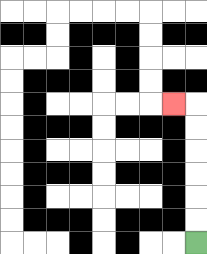{'start': '[8, 10]', 'end': '[7, 4]', 'path_directions': 'U,U,U,U,U,U,L', 'path_coordinates': '[[8, 10], [8, 9], [8, 8], [8, 7], [8, 6], [8, 5], [8, 4], [7, 4]]'}